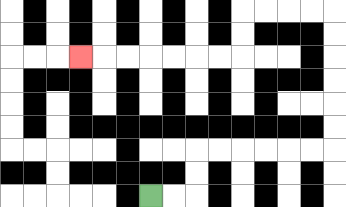{'start': '[6, 8]', 'end': '[3, 2]', 'path_directions': 'R,R,U,U,R,R,R,R,R,R,U,U,U,U,U,U,L,L,L,L,D,D,L,L,L,L,L,L,L', 'path_coordinates': '[[6, 8], [7, 8], [8, 8], [8, 7], [8, 6], [9, 6], [10, 6], [11, 6], [12, 6], [13, 6], [14, 6], [14, 5], [14, 4], [14, 3], [14, 2], [14, 1], [14, 0], [13, 0], [12, 0], [11, 0], [10, 0], [10, 1], [10, 2], [9, 2], [8, 2], [7, 2], [6, 2], [5, 2], [4, 2], [3, 2]]'}